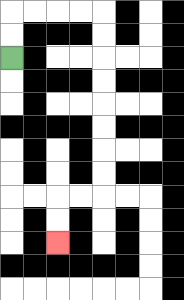{'start': '[0, 2]', 'end': '[2, 10]', 'path_directions': 'U,U,R,R,R,R,D,D,D,D,D,D,D,D,L,L,D,D', 'path_coordinates': '[[0, 2], [0, 1], [0, 0], [1, 0], [2, 0], [3, 0], [4, 0], [4, 1], [4, 2], [4, 3], [4, 4], [4, 5], [4, 6], [4, 7], [4, 8], [3, 8], [2, 8], [2, 9], [2, 10]]'}